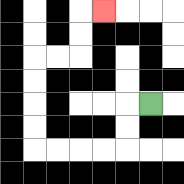{'start': '[6, 4]', 'end': '[4, 0]', 'path_directions': 'L,D,D,L,L,L,L,U,U,U,U,R,R,U,U,R', 'path_coordinates': '[[6, 4], [5, 4], [5, 5], [5, 6], [4, 6], [3, 6], [2, 6], [1, 6], [1, 5], [1, 4], [1, 3], [1, 2], [2, 2], [3, 2], [3, 1], [3, 0], [4, 0]]'}